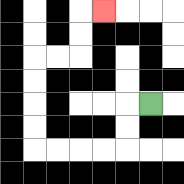{'start': '[6, 4]', 'end': '[4, 0]', 'path_directions': 'L,D,D,L,L,L,L,U,U,U,U,R,R,U,U,R', 'path_coordinates': '[[6, 4], [5, 4], [5, 5], [5, 6], [4, 6], [3, 6], [2, 6], [1, 6], [1, 5], [1, 4], [1, 3], [1, 2], [2, 2], [3, 2], [3, 1], [3, 0], [4, 0]]'}